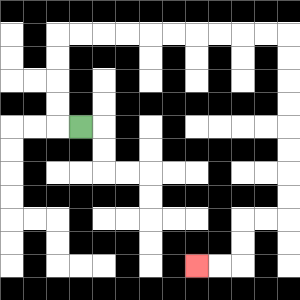{'start': '[3, 5]', 'end': '[8, 11]', 'path_directions': 'L,U,U,U,U,R,R,R,R,R,R,R,R,R,R,D,D,D,D,D,D,D,D,L,L,D,D,L,L', 'path_coordinates': '[[3, 5], [2, 5], [2, 4], [2, 3], [2, 2], [2, 1], [3, 1], [4, 1], [5, 1], [6, 1], [7, 1], [8, 1], [9, 1], [10, 1], [11, 1], [12, 1], [12, 2], [12, 3], [12, 4], [12, 5], [12, 6], [12, 7], [12, 8], [12, 9], [11, 9], [10, 9], [10, 10], [10, 11], [9, 11], [8, 11]]'}